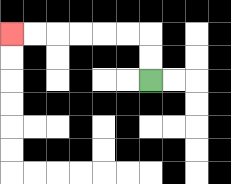{'start': '[6, 3]', 'end': '[0, 1]', 'path_directions': 'U,U,L,L,L,L,L,L', 'path_coordinates': '[[6, 3], [6, 2], [6, 1], [5, 1], [4, 1], [3, 1], [2, 1], [1, 1], [0, 1]]'}